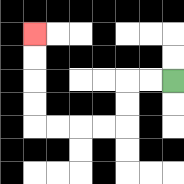{'start': '[7, 3]', 'end': '[1, 1]', 'path_directions': 'L,L,D,D,L,L,L,L,U,U,U,U', 'path_coordinates': '[[7, 3], [6, 3], [5, 3], [5, 4], [5, 5], [4, 5], [3, 5], [2, 5], [1, 5], [1, 4], [1, 3], [1, 2], [1, 1]]'}